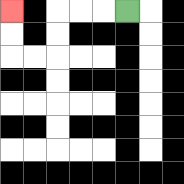{'start': '[5, 0]', 'end': '[0, 0]', 'path_directions': 'L,L,L,D,D,L,L,U,U', 'path_coordinates': '[[5, 0], [4, 0], [3, 0], [2, 0], [2, 1], [2, 2], [1, 2], [0, 2], [0, 1], [0, 0]]'}